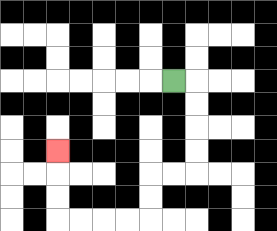{'start': '[7, 3]', 'end': '[2, 6]', 'path_directions': 'R,D,D,D,D,L,L,D,D,L,L,L,L,U,U,U', 'path_coordinates': '[[7, 3], [8, 3], [8, 4], [8, 5], [8, 6], [8, 7], [7, 7], [6, 7], [6, 8], [6, 9], [5, 9], [4, 9], [3, 9], [2, 9], [2, 8], [2, 7], [2, 6]]'}